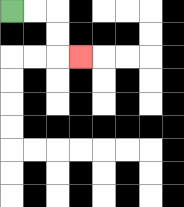{'start': '[0, 0]', 'end': '[3, 2]', 'path_directions': 'R,R,D,D,R', 'path_coordinates': '[[0, 0], [1, 0], [2, 0], [2, 1], [2, 2], [3, 2]]'}